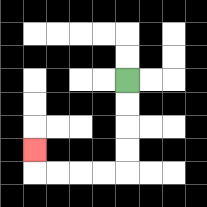{'start': '[5, 3]', 'end': '[1, 6]', 'path_directions': 'D,D,D,D,L,L,L,L,U', 'path_coordinates': '[[5, 3], [5, 4], [5, 5], [5, 6], [5, 7], [4, 7], [3, 7], [2, 7], [1, 7], [1, 6]]'}